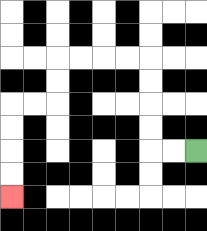{'start': '[8, 6]', 'end': '[0, 8]', 'path_directions': 'L,L,U,U,U,U,L,L,L,L,D,D,L,L,D,D,D,D', 'path_coordinates': '[[8, 6], [7, 6], [6, 6], [6, 5], [6, 4], [6, 3], [6, 2], [5, 2], [4, 2], [3, 2], [2, 2], [2, 3], [2, 4], [1, 4], [0, 4], [0, 5], [0, 6], [0, 7], [0, 8]]'}